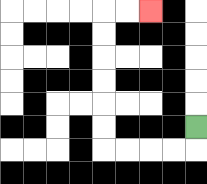{'start': '[8, 5]', 'end': '[6, 0]', 'path_directions': 'D,L,L,L,L,U,U,U,U,U,U,R,R', 'path_coordinates': '[[8, 5], [8, 6], [7, 6], [6, 6], [5, 6], [4, 6], [4, 5], [4, 4], [4, 3], [4, 2], [4, 1], [4, 0], [5, 0], [6, 0]]'}